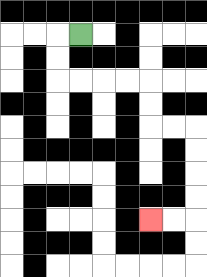{'start': '[3, 1]', 'end': '[6, 9]', 'path_directions': 'L,D,D,R,R,R,R,D,D,R,R,D,D,D,D,L,L', 'path_coordinates': '[[3, 1], [2, 1], [2, 2], [2, 3], [3, 3], [4, 3], [5, 3], [6, 3], [6, 4], [6, 5], [7, 5], [8, 5], [8, 6], [8, 7], [8, 8], [8, 9], [7, 9], [6, 9]]'}